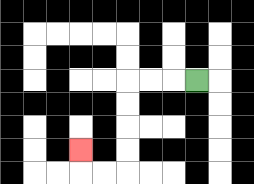{'start': '[8, 3]', 'end': '[3, 6]', 'path_directions': 'L,L,L,D,D,D,D,L,L,U', 'path_coordinates': '[[8, 3], [7, 3], [6, 3], [5, 3], [5, 4], [5, 5], [5, 6], [5, 7], [4, 7], [3, 7], [3, 6]]'}